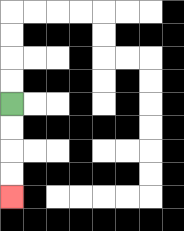{'start': '[0, 4]', 'end': '[0, 8]', 'path_directions': 'D,D,D,D', 'path_coordinates': '[[0, 4], [0, 5], [0, 6], [0, 7], [0, 8]]'}